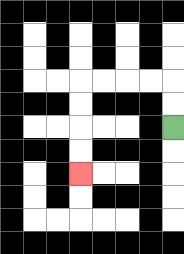{'start': '[7, 5]', 'end': '[3, 7]', 'path_directions': 'U,U,L,L,L,L,D,D,D,D', 'path_coordinates': '[[7, 5], [7, 4], [7, 3], [6, 3], [5, 3], [4, 3], [3, 3], [3, 4], [3, 5], [3, 6], [3, 7]]'}